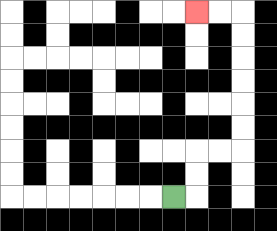{'start': '[7, 8]', 'end': '[8, 0]', 'path_directions': 'R,U,U,R,R,U,U,U,U,U,U,L,L', 'path_coordinates': '[[7, 8], [8, 8], [8, 7], [8, 6], [9, 6], [10, 6], [10, 5], [10, 4], [10, 3], [10, 2], [10, 1], [10, 0], [9, 0], [8, 0]]'}